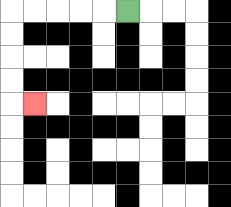{'start': '[5, 0]', 'end': '[1, 4]', 'path_directions': 'L,L,L,L,L,D,D,D,D,R', 'path_coordinates': '[[5, 0], [4, 0], [3, 0], [2, 0], [1, 0], [0, 0], [0, 1], [0, 2], [0, 3], [0, 4], [1, 4]]'}